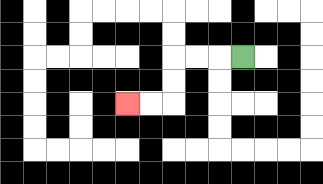{'start': '[10, 2]', 'end': '[5, 4]', 'path_directions': 'L,L,L,D,D,L,L', 'path_coordinates': '[[10, 2], [9, 2], [8, 2], [7, 2], [7, 3], [7, 4], [6, 4], [5, 4]]'}